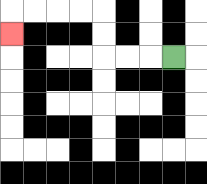{'start': '[7, 2]', 'end': '[0, 1]', 'path_directions': 'L,L,L,U,U,L,L,L,L,D', 'path_coordinates': '[[7, 2], [6, 2], [5, 2], [4, 2], [4, 1], [4, 0], [3, 0], [2, 0], [1, 0], [0, 0], [0, 1]]'}